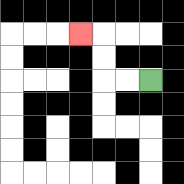{'start': '[6, 3]', 'end': '[3, 1]', 'path_directions': 'L,L,U,U,L', 'path_coordinates': '[[6, 3], [5, 3], [4, 3], [4, 2], [4, 1], [3, 1]]'}